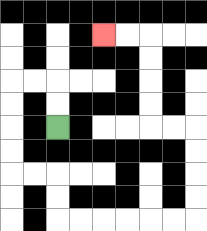{'start': '[2, 5]', 'end': '[4, 1]', 'path_directions': 'U,U,L,L,D,D,D,D,R,R,D,D,R,R,R,R,R,R,U,U,U,U,L,L,U,U,U,U,L,L', 'path_coordinates': '[[2, 5], [2, 4], [2, 3], [1, 3], [0, 3], [0, 4], [0, 5], [0, 6], [0, 7], [1, 7], [2, 7], [2, 8], [2, 9], [3, 9], [4, 9], [5, 9], [6, 9], [7, 9], [8, 9], [8, 8], [8, 7], [8, 6], [8, 5], [7, 5], [6, 5], [6, 4], [6, 3], [6, 2], [6, 1], [5, 1], [4, 1]]'}